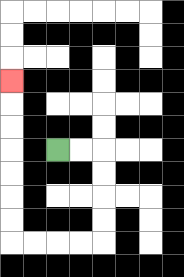{'start': '[2, 6]', 'end': '[0, 3]', 'path_directions': 'R,R,D,D,D,D,L,L,L,L,U,U,U,U,U,U,U', 'path_coordinates': '[[2, 6], [3, 6], [4, 6], [4, 7], [4, 8], [4, 9], [4, 10], [3, 10], [2, 10], [1, 10], [0, 10], [0, 9], [0, 8], [0, 7], [0, 6], [0, 5], [0, 4], [0, 3]]'}